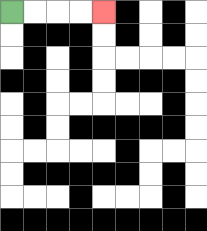{'start': '[0, 0]', 'end': '[4, 0]', 'path_directions': 'R,R,R,R', 'path_coordinates': '[[0, 0], [1, 0], [2, 0], [3, 0], [4, 0]]'}